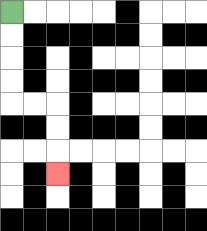{'start': '[0, 0]', 'end': '[2, 7]', 'path_directions': 'D,D,D,D,R,R,D,D,D', 'path_coordinates': '[[0, 0], [0, 1], [0, 2], [0, 3], [0, 4], [1, 4], [2, 4], [2, 5], [2, 6], [2, 7]]'}